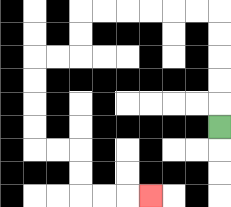{'start': '[9, 5]', 'end': '[6, 8]', 'path_directions': 'U,U,U,U,U,L,L,L,L,L,L,D,D,L,L,D,D,D,D,R,R,D,D,R,R,R', 'path_coordinates': '[[9, 5], [9, 4], [9, 3], [9, 2], [9, 1], [9, 0], [8, 0], [7, 0], [6, 0], [5, 0], [4, 0], [3, 0], [3, 1], [3, 2], [2, 2], [1, 2], [1, 3], [1, 4], [1, 5], [1, 6], [2, 6], [3, 6], [3, 7], [3, 8], [4, 8], [5, 8], [6, 8]]'}